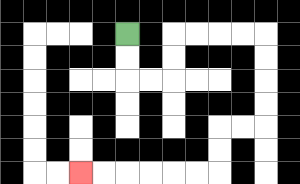{'start': '[5, 1]', 'end': '[3, 7]', 'path_directions': 'D,D,R,R,U,U,R,R,R,R,D,D,D,D,L,L,D,D,L,L,L,L,L,L', 'path_coordinates': '[[5, 1], [5, 2], [5, 3], [6, 3], [7, 3], [7, 2], [7, 1], [8, 1], [9, 1], [10, 1], [11, 1], [11, 2], [11, 3], [11, 4], [11, 5], [10, 5], [9, 5], [9, 6], [9, 7], [8, 7], [7, 7], [6, 7], [5, 7], [4, 7], [3, 7]]'}